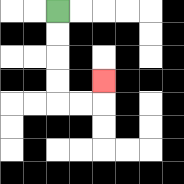{'start': '[2, 0]', 'end': '[4, 3]', 'path_directions': 'D,D,D,D,R,R,U', 'path_coordinates': '[[2, 0], [2, 1], [2, 2], [2, 3], [2, 4], [3, 4], [4, 4], [4, 3]]'}